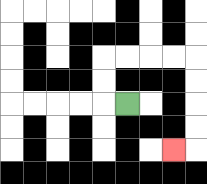{'start': '[5, 4]', 'end': '[7, 6]', 'path_directions': 'L,U,U,R,R,R,R,D,D,D,D,L', 'path_coordinates': '[[5, 4], [4, 4], [4, 3], [4, 2], [5, 2], [6, 2], [7, 2], [8, 2], [8, 3], [8, 4], [8, 5], [8, 6], [7, 6]]'}